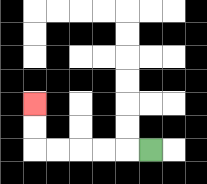{'start': '[6, 6]', 'end': '[1, 4]', 'path_directions': 'L,L,L,L,L,U,U', 'path_coordinates': '[[6, 6], [5, 6], [4, 6], [3, 6], [2, 6], [1, 6], [1, 5], [1, 4]]'}